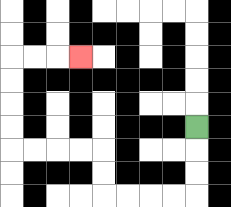{'start': '[8, 5]', 'end': '[3, 2]', 'path_directions': 'D,D,D,L,L,L,L,U,U,L,L,L,L,U,U,U,U,R,R,R', 'path_coordinates': '[[8, 5], [8, 6], [8, 7], [8, 8], [7, 8], [6, 8], [5, 8], [4, 8], [4, 7], [4, 6], [3, 6], [2, 6], [1, 6], [0, 6], [0, 5], [0, 4], [0, 3], [0, 2], [1, 2], [2, 2], [3, 2]]'}